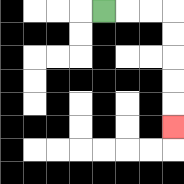{'start': '[4, 0]', 'end': '[7, 5]', 'path_directions': 'R,R,R,D,D,D,D,D', 'path_coordinates': '[[4, 0], [5, 0], [6, 0], [7, 0], [7, 1], [7, 2], [7, 3], [7, 4], [7, 5]]'}